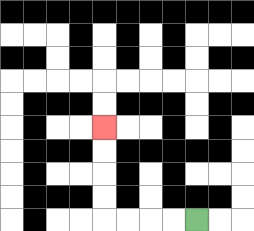{'start': '[8, 9]', 'end': '[4, 5]', 'path_directions': 'L,L,L,L,U,U,U,U', 'path_coordinates': '[[8, 9], [7, 9], [6, 9], [5, 9], [4, 9], [4, 8], [4, 7], [4, 6], [4, 5]]'}